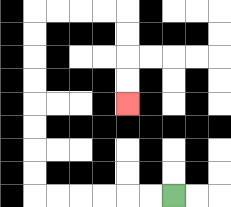{'start': '[7, 8]', 'end': '[5, 4]', 'path_directions': 'L,L,L,L,L,L,U,U,U,U,U,U,U,U,R,R,R,R,D,D,D,D', 'path_coordinates': '[[7, 8], [6, 8], [5, 8], [4, 8], [3, 8], [2, 8], [1, 8], [1, 7], [1, 6], [1, 5], [1, 4], [1, 3], [1, 2], [1, 1], [1, 0], [2, 0], [3, 0], [4, 0], [5, 0], [5, 1], [5, 2], [5, 3], [5, 4]]'}